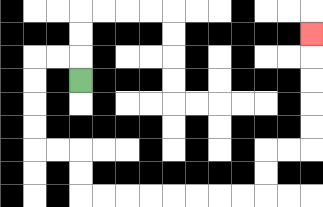{'start': '[3, 3]', 'end': '[13, 1]', 'path_directions': 'U,L,L,D,D,D,D,R,R,D,D,R,R,R,R,R,R,R,R,U,U,R,R,U,U,U,U,U', 'path_coordinates': '[[3, 3], [3, 2], [2, 2], [1, 2], [1, 3], [1, 4], [1, 5], [1, 6], [2, 6], [3, 6], [3, 7], [3, 8], [4, 8], [5, 8], [6, 8], [7, 8], [8, 8], [9, 8], [10, 8], [11, 8], [11, 7], [11, 6], [12, 6], [13, 6], [13, 5], [13, 4], [13, 3], [13, 2], [13, 1]]'}